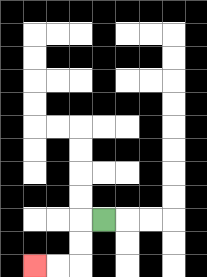{'start': '[4, 9]', 'end': '[1, 11]', 'path_directions': 'L,D,D,L,L', 'path_coordinates': '[[4, 9], [3, 9], [3, 10], [3, 11], [2, 11], [1, 11]]'}